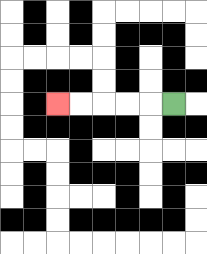{'start': '[7, 4]', 'end': '[2, 4]', 'path_directions': 'L,L,L,L,L', 'path_coordinates': '[[7, 4], [6, 4], [5, 4], [4, 4], [3, 4], [2, 4]]'}